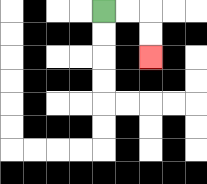{'start': '[4, 0]', 'end': '[6, 2]', 'path_directions': 'R,R,D,D', 'path_coordinates': '[[4, 0], [5, 0], [6, 0], [6, 1], [6, 2]]'}